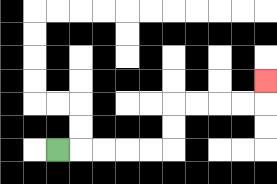{'start': '[2, 6]', 'end': '[11, 3]', 'path_directions': 'R,R,R,R,R,U,U,R,R,R,R,U', 'path_coordinates': '[[2, 6], [3, 6], [4, 6], [5, 6], [6, 6], [7, 6], [7, 5], [7, 4], [8, 4], [9, 4], [10, 4], [11, 4], [11, 3]]'}